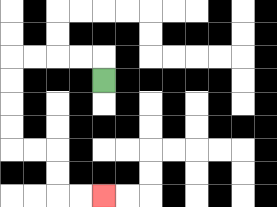{'start': '[4, 3]', 'end': '[4, 8]', 'path_directions': 'U,L,L,L,L,D,D,D,D,R,R,D,D,R,R', 'path_coordinates': '[[4, 3], [4, 2], [3, 2], [2, 2], [1, 2], [0, 2], [0, 3], [0, 4], [0, 5], [0, 6], [1, 6], [2, 6], [2, 7], [2, 8], [3, 8], [4, 8]]'}